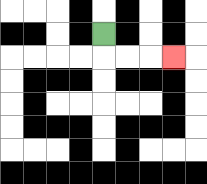{'start': '[4, 1]', 'end': '[7, 2]', 'path_directions': 'D,R,R,R', 'path_coordinates': '[[4, 1], [4, 2], [5, 2], [6, 2], [7, 2]]'}